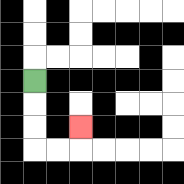{'start': '[1, 3]', 'end': '[3, 5]', 'path_directions': 'D,D,D,R,R,U', 'path_coordinates': '[[1, 3], [1, 4], [1, 5], [1, 6], [2, 6], [3, 6], [3, 5]]'}